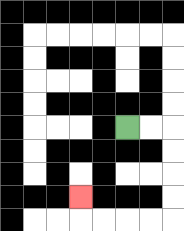{'start': '[5, 5]', 'end': '[3, 8]', 'path_directions': 'R,R,D,D,D,D,L,L,L,L,U', 'path_coordinates': '[[5, 5], [6, 5], [7, 5], [7, 6], [7, 7], [7, 8], [7, 9], [6, 9], [5, 9], [4, 9], [3, 9], [3, 8]]'}